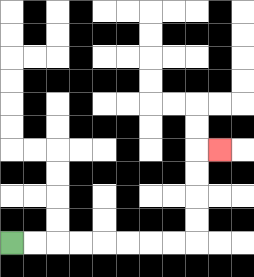{'start': '[0, 10]', 'end': '[9, 6]', 'path_directions': 'R,R,R,R,R,R,R,R,U,U,U,U,R', 'path_coordinates': '[[0, 10], [1, 10], [2, 10], [3, 10], [4, 10], [5, 10], [6, 10], [7, 10], [8, 10], [8, 9], [8, 8], [8, 7], [8, 6], [9, 6]]'}